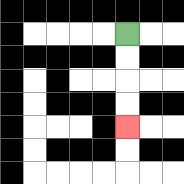{'start': '[5, 1]', 'end': '[5, 5]', 'path_directions': 'D,D,D,D', 'path_coordinates': '[[5, 1], [5, 2], [5, 3], [5, 4], [5, 5]]'}